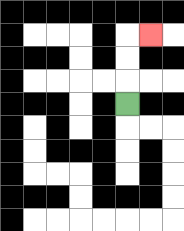{'start': '[5, 4]', 'end': '[6, 1]', 'path_directions': 'U,U,U,R', 'path_coordinates': '[[5, 4], [5, 3], [5, 2], [5, 1], [6, 1]]'}